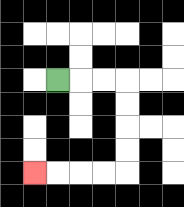{'start': '[2, 3]', 'end': '[1, 7]', 'path_directions': 'R,R,R,D,D,D,D,L,L,L,L', 'path_coordinates': '[[2, 3], [3, 3], [4, 3], [5, 3], [5, 4], [5, 5], [5, 6], [5, 7], [4, 7], [3, 7], [2, 7], [1, 7]]'}